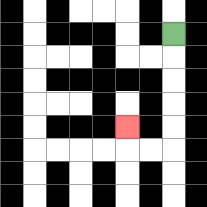{'start': '[7, 1]', 'end': '[5, 5]', 'path_directions': 'D,D,D,D,D,L,L,U', 'path_coordinates': '[[7, 1], [7, 2], [7, 3], [7, 4], [7, 5], [7, 6], [6, 6], [5, 6], [5, 5]]'}